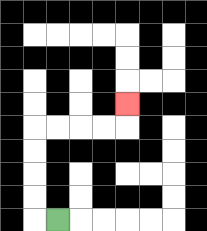{'start': '[2, 9]', 'end': '[5, 4]', 'path_directions': 'L,U,U,U,U,R,R,R,R,U', 'path_coordinates': '[[2, 9], [1, 9], [1, 8], [1, 7], [1, 6], [1, 5], [2, 5], [3, 5], [4, 5], [5, 5], [5, 4]]'}